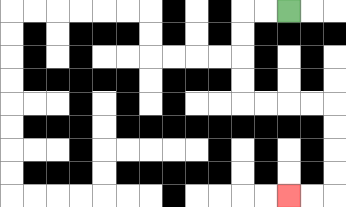{'start': '[12, 0]', 'end': '[12, 8]', 'path_directions': 'L,L,D,D,D,D,R,R,R,R,D,D,D,D,L,L', 'path_coordinates': '[[12, 0], [11, 0], [10, 0], [10, 1], [10, 2], [10, 3], [10, 4], [11, 4], [12, 4], [13, 4], [14, 4], [14, 5], [14, 6], [14, 7], [14, 8], [13, 8], [12, 8]]'}